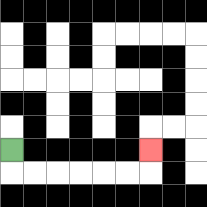{'start': '[0, 6]', 'end': '[6, 6]', 'path_directions': 'D,R,R,R,R,R,R,U', 'path_coordinates': '[[0, 6], [0, 7], [1, 7], [2, 7], [3, 7], [4, 7], [5, 7], [6, 7], [6, 6]]'}